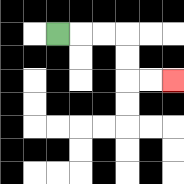{'start': '[2, 1]', 'end': '[7, 3]', 'path_directions': 'R,R,R,D,D,R,R', 'path_coordinates': '[[2, 1], [3, 1], [4, 1], [5, 1], [5, 2], [5, 3], [6, 3], [7, 3]]'}